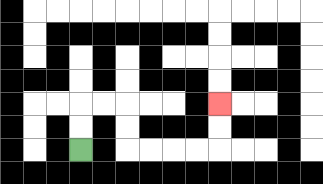{'start': '[3, 6]', 'end': '[9, 4]', 'path_directions': 'U,U,R,R,D,D,R,R,R,R,U,U', 'path_coordinates': '[[3, 6], [3, 5], [3, 4], [4, 4], [5, 4], [5, 5], [5, 6], [6, 6], [7, 6], [8, 6], [9, 6], [9, 5], [9, 4]]'}